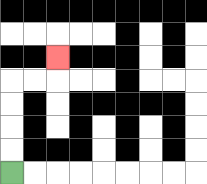{'start': '[0, 7]', 'end': '[2, 2]', 'path_directions': 'U,U,U,U,R,R,U', 'path_coordinates': '[[0, 7], [0, 6], [0, 5], [0, 4], [0, 3], [1, 3], [2, 3], [2, 2]]'}